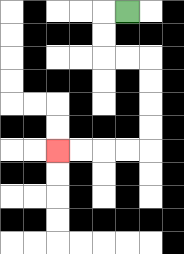{'start': '[5, 0]', 'end': '[2, 6]', 'path_directions': 'L,D,D,R,R,D,D,D,D,L,L,L,L', 'path_coordinates': '[[5, 0], [4, 0], [4, 1], [4, 2], [5, 2], [6, 2], [6, 3], [6, 4], [6, 5], [6, 6], [5, 6], [4, 6], [3, 6], [2, 6]]'}